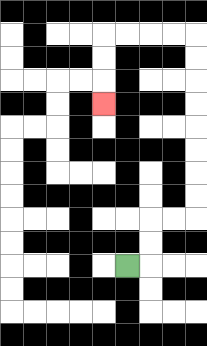{'start': '[5, 11]', 'end': '[4, 4]', 'path_directions': 'R,U,U,R,R,U,U,U,U,U,U,U,U,L,L,L,L,D,D,D', 'path_coordinates': '[[5, 11], [6, 11], [6, 10], [6, 9], [7, 9], [8, 9], [8, 8], [8, 7], [8, 6], [8, 5], [8, 4], [8, 3], [8, 2], [8, 1], [7, 1], [6, 1], [5, 1], [4, 1], [4, 2], [4, 3], [4, 4]]'}